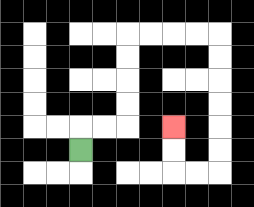{'start': '[3, 6]', 'end': '[7, 5]', 'path_directions': 'U,R,R,U,U,U,U,R,R,R,R,D,D,D,D,D,D,L,L,U,U', 'path_coordinates': '[[3, 6], [3, 5], [4, 5], [5, 5], [5, 4], [5, 3], [5, 2], [5, 1], [6, 1], [7, 1], [8, 1], [9, 1], [9, 2], [9, 3], [9, 4], [9, 5], [9, 6], [9, 7], [8, 7], [7, 7], [7, 6], [7, 5]]'}